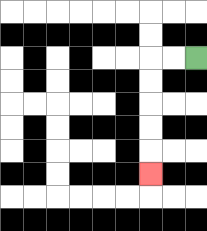{'start': '[8, 2]', 'end': '[6, 7]', 'path_directions': 'L,L,D,D,D,D,D', 'path_coordinates': '[[8, 2], [7, 2], [6, 2], [6, 3], [6, 4], [6, 5], [6, 6], [6, 7]]'}